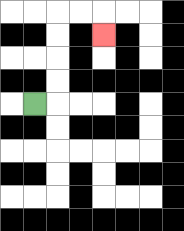{'start': '[1, 4]', 'end': '[4, 1]', 'path_directions': 'R,U,U,U,U,R,R,D', 'path_coordinates': '[[1, 4], [2, 4], [2, 3], [2, 2], [2, 1], [2, 0], [3, 0], [4, 0], [4, 1]]'}